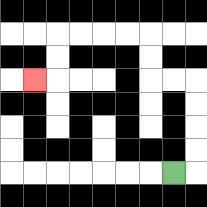{'start': '[7, 7]', 'end': '[1, 3]', 'path_directions': 'R,U,U,U,U,L,L,U,U,L,L,L,L,D,D,L', 'path_coordinates': '[[7, 7], [8, 7], [8, 6], [8, 5], [8, 4], [8, 3], [7, 3], [6, 3], [6, 2], [6, 1], [5, 1], [4, 1], [3, 1], [2, 1], [2, 2], [2, 3], [1, 3]]'}